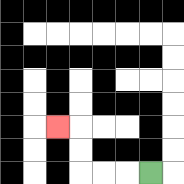{'start': '[6, 7]', 'end': '[2, 5]', 'path_directions': 'L,L,L,U,U,L', 'path_coordinates': '[[6, 7], [5, 7], [4, 7], [3, 7], [3, 6], [3, 5], [2, 5]]'}